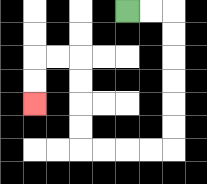{'start': '[5, 0]', 'end': '[1, 4]', 'path_directions': 'R,R,D,D,D,D,D,D,L,L,L,L,U,U,U,U,L,L,D,D', 'path_coordinates': '[[5, 0], [6, 0], [7, 0], [7, 1], [7, 2], [7, 3], [7, 4], [7, 5], [7, 6], [6, 6], [5, 6], [4, 6], [3, 6], [3, 5], [3, 4], [3, 3], [3, 2], [2, 2], [1, 2], [1, 3], [1, 4]]'}